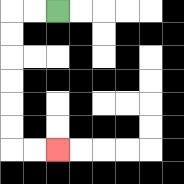{'start': '[2, 0]', 'end': '[2, 6]', 'path_directions': 'L,L,D,D,D,D,D,D,R,R', 'path_coordinates': '[[2, 0], [1, 0], [0, 0], [0, 1], [0, 2], [0, 3], [0, 4], [0, 5], [0, 6], [1, 6], [2, 6]]'}